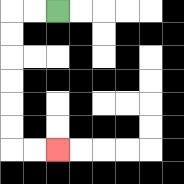{'start': '[2, 0]', 'end': '[2, 6]', 'path_directions': 'L,L,D,D,D,D,D,D,R,R', 'path_coordinates': '[[2, 0], [1, 0], [0, 0], [0, 1], [0, 2], [0, 3], [0, 4], [0, 5], [0, 6], [1, 6], [2, 6]]'}